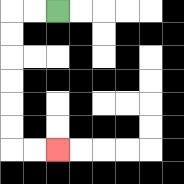{'start': '[2, 0]', 'end': '[2, 6]', 'path_directions': 'L,L,D,D,D,D,D,D,R,R', 'path_coordinates': '[[2, 0], [1, 0], [0, 0], [0, 1], [0, 2], [0, 3], [0, 4], [0, 5], [0, 6], [1, 6], [2, 6]]'}